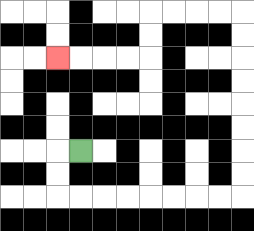{'start': '[3, 6]', 'end': '[2, 2]', 'path_directions': 'L,D,D,R,R,R,R,R,R,R,R,U,U,U,U,U,U,U,U,L,L,L,L,D,D,L,L,L,L', 'path_coordinates': '[[3, 6], [2, 6], [2, 7], [2, 8], [3, 8], [4, 8], [5, 8], [6, 8], [7, 8], [8, 8], [9, 8], [10, 8], [10, 7], [10, 6], [10, 5], [10, 4], [10, 3], [10, 2], [10, 1], [10, 0], [9, 0], [8, 0], [7, 0], [6, 0], [6, 1], [6, 2], [5, 2], [4, 2], [3, 2], [2, 2]]'}